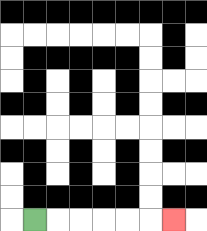{'start': '[1, 9]', 'end': '[7, 9]', 'path_directions': 'R,R,R,R,R,R', 'path_coordinates': '[[1, 9], [2, 9], [3, 9], [4, 9], [5, 9], [6, 9], [7, 9]]'}